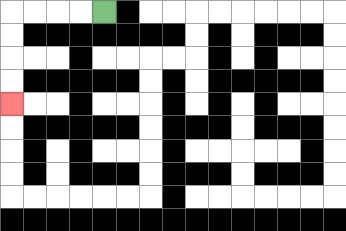{'start': '[4, 0]', 'end': '[0, 4]', 'path_directions': 'L,L,L,L,D,D,D,D', 'path_coordinates': '[[4, 0], [3, 0], [2, 0], [1, 0], [0, 0], [0, 1], [0, 2], [0, 3], [0, 4]]'}